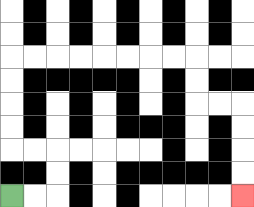{'start': '[0, 8]', 'end': '[10, 8]', 'path_directions': 'R,R,U,U,L,L,U,U,U,U,R,R,R,R,R,R,R,R,D,D,R,R,D,D,D,D', 'path_coordinates': '[[0, 8], [1, 8], [2, 8], [2, 7], [2, 6], [1, 6], [0, 6], [0, 5], [0, 4], [0, 3], [0, 2], [1, 2], [2, 2], [3, 2], [4, 2], [5, 2], [6, 2], [7, 2], [8, 2], [8, 3], [8, 4], [9, 4], [10, 4], [10, 5], [10, 6], [10, 7], [10, 8]]'}